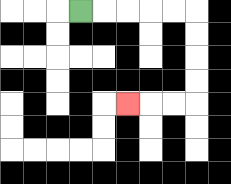{'start': '[3, 0]', 'end': '[5, 4]', 'path_directions': 'R,R,R,R,R,D,D,D,D,L,L,L', 'path_coordinates': '[[3, 0], [4, 0], [5, 0], [6, 0], [7, 0], [8, 0], [8, 1], [8, 2], [8, 3], [8, 4], [7, 4], [6, 4], [5, 4]]'}